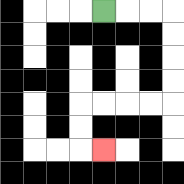{'start': '[4, 0]', 'end': '[4, 6]', 'path_directions': 'R,R,R,D,D,D,D,L,L,L,L,D,D,R', 'path_coordinates': '[[4, 0], [5, 0], [6, 0], [7, 0], [7, 1], [7, 2], [7, 3], [7, 4], [6, 4], [5, 4], [4, 4], [3, 4], [3, 5], [3, 6], [4, 6]]'}